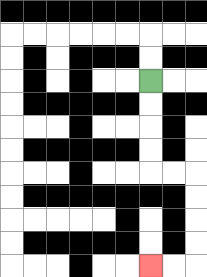{'start': '[6, 3]', 'end': '[6, 11]', 'path_directions': 'D,D,D,D,R,R,D,D,D,D,L,L', 'path_coordinates': '[[6, 3], [6, 4], [6, 5], [6, 6], [6, 7], [7, 7], [8, 7], [8, 8], [8, 9], [8, 10], [8, 11], [7, 11], [6, 11]]'}